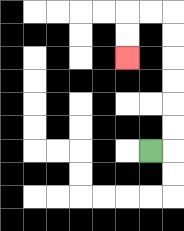{'start': '[6, 6]', 'end': '[5, 2]', 'path_directions': 'R,U,U,U,U,U,U,L,L,D,D', 'path_coordinates': '[[6, 6], [7, 6], [7, 5], [7, 4], [7, 3], [7, 2], [7, 1], [7, 0], [6, 0], [5, 0], [5, 1], [5, 2]]'}